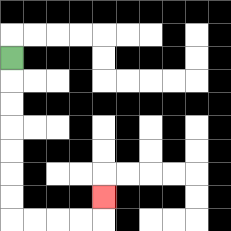{'start': '[0, 2]', 'end': '[4, 8]', 'path_directions': 'D,D,D,D,D,D,D,R,R,R,R,U', 'path_coordinates': '[[0, 2], [0, 3], [0, 4], [0, 5], [0, 6], [0, 7], [0, 8], [0, 9], [1, 9], [2, 9], [3, 9], [4, 9], [4, 8]]'}